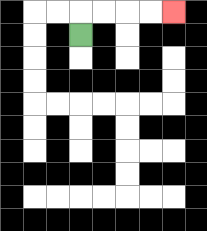{'start': '[3, 1]', 'end': '[7, 0]', 'path_directions': 'U,R,R,R,R', 'path_coordinates': '[[3, 1], [3, 0], [4, 0], [5, 0], [6, 0], [7, 0]]'}